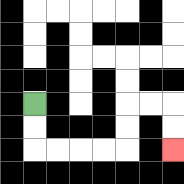{'start': '[1, 4]', 'end': '[7, 6]', 'path_directions': 'D,D,R,R,R,R,U,U,R,R,D,D', 'path_coordinates': '[[1, 4], [1, 5], [1, 6], [2, 6], [3, 6], [4, 6], [5, 6], [5, 5], [5, 4], [6, 4], [7, 4], [7, 5], [7, 6]]'}